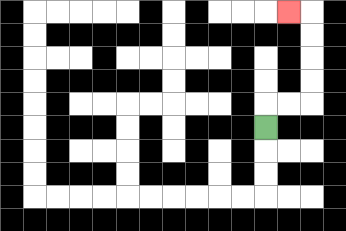{'start': '[11, 5]', 'end': '[12, 0]', 'path_directions': 'U,R,R,U,U,U,U,L', 'path_coordinates': '[[11, 5], [11, 4], [12, 4], [13, 4], [13, 3], [13, 2], [13, 1], [13, 0], [12, 0]]'}